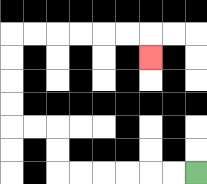{'start': '[8, 7]', 'end': '[6, 2]', 'path_directions': 'L,L,L,L,L,L,U,U,L,L,U,U,U,U,R,R,R,R,R,R,D', 'path_coordinates': '[[8, 7], [7, 7], [6, 7], [5, 7], [4, 7], [3, 7], [2, 7], [2, 6], [2, 5], [1, 5], [0, 5], [0, 4], [0, 3], [0, 2], [0, 1], [1, 1], [2, 1], [3, 1], [4, 1], [5, 1], [6, 1], [6, 2]]'}